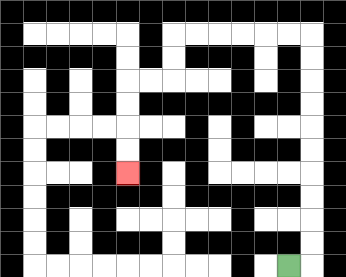{'start': '[12, 11]', 'end': '[5, 7]', 'path_directions': 'R,U,U,U,U,U,U,U,U,U,U,L,L,L,L,L,L,D,D,L,L,D,D,D,D', 'path_coordinates': '[[12, 11], [13, 11], [13, 10], [13, 9], [13, 8], [13, 7], [13, 6], [13, 5], [13, 4], [13, 3], [13, 2], [13, 1], [12, 1], [11, 1], [10, 1], [9, 1], [8, 1], [7, 1], [7, 2], [7, 3], [6, 3], [5, 3], [5, 4], [5, 5], [5, 6], [5, 7]]'}